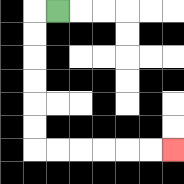{'start': '[2, 0]', 'end': '[7, 6]', 'path_directions': 'L,D,D,D,D,D,D,R,R,R,R,R,R', 'path_coordinates': '[[2, 0], [1, 0], [1, 1], [1, 2], [1, 3], [1, 4], [1, 5], [1, 6], [2, 6], [3, 6], [4, 6], [5, 6], [6, 6], [7, 6]]'}